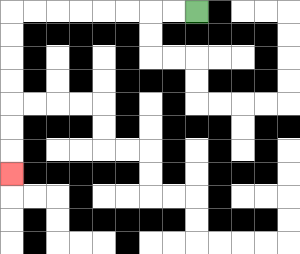{'start': '[8, 0]', 'end': '[0, 7]', 'path_directions': 'L,L,L,L,L,L,L,L,D,D,D,D,D,D,D', 'path_coordinates': '[[8, 0], [7, 0], [6, 0], [5, 0], [4, 0], [3, 0], [2, 0], [1, 0], [0, 0], [0, 1], [0, 2], [0, 3], [0, 4], [0, 5], [0, 6], [0, 7]]'}